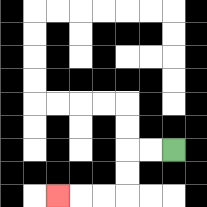{'start': '[7, 6]', 'end': '[2, 8]', 'path_directions': 'L,L,D,D,L,L,L', 'path_coordinates': '[[7, 6], [6, 6], [5, 6], [5, 7], [5, 8], [4, 8], [3, 8], [2, 8]]'}